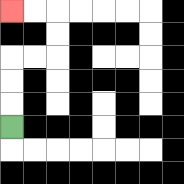{'start': '[0, 5]', 'end': '[0, 0]', 'path_directions': 'U,U,U,R,R,U,U,L,L', 'path_coordinates': '[[0, 5], [0, 4], [0, 3], [0, 2], [1, 2], [2, 2], [2, 1], [2, 0], [1, 0], [0, 0]]'}